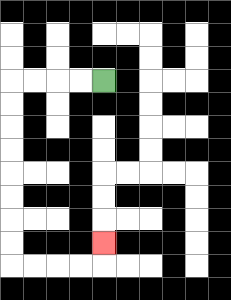{'start': '[4, 3]', 'end': '[4, 10]', 'path_directions': 'L,L,L,L,D,D,D,D,D,D,D,D,R,R,R,R,U', 'path_coordinates': '[[4, 3], [3, 3], [2, 3], [1, 3], [0, 3], [0, 4], [0, 5], [0, 6], [0, 7], [0, 8], [0, 9], [0, 10], [0, 11], [1, 11], [2, 11], [3, 11], [4, 11], [4, 10]]'}